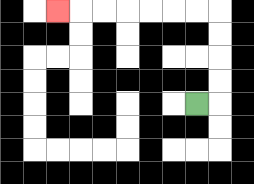{'start': '[8, 4]', 'end': '[2, 0]', 'path_directions': 'R,U,U,U,U,L,L,L,L,L,L,L', 'path_coordinates': '[[8, 4], [9, 4], [9, 3], [9, 2], [9, 1], [9, 0], [8, 0], [7, 0], [6, 0], [5, 0], [4, 0], [3, 0], [2, 0]]'}